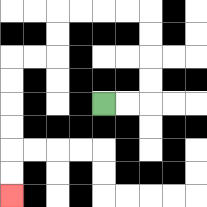{'start': '[4, 4]', 'end': '[0, 8]', 'path_directions': 'R,R,U,U,U,U,L,L,L,L,D,D,L,L,D,D,D,D,D,D', 'path_coordinates': '[[4, 4], [5, 4], [6, 4], [6, 3], [6, 2], [6, 1], [6, 0], [5, 0], [4, 0], [3, 0], [2, 0], [2, 1], [2, 2], [1, 2], [0, 2], [0, 3], [0, 4], [0, 5], [0, 6], [0, 7], [0, 8]]'}